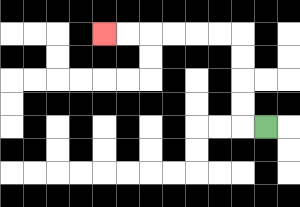{'start': '[11, 5]', 'end': '[4, 1]', 'path_directions': 'L,U,U,U,U,L,L,L,L,L,L', 'path_coordinates': '[[11, 5], [10, 5], [10, 4], [10, 3], [10, 2], [10, 1], [9, 1], [8, 1], [7, 1], [6, 1], [5, 1], [4, 1]]'}